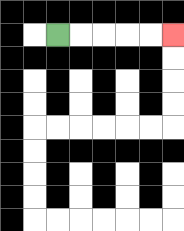{'start': '[2, 1]', 'end': '[7, 1]', 'path_directions': 'R,R,R,R,R', 'path_coordinates': '[[2, 1], [3, 1], [4, 1], [5, 1], [6, 1], [7, 1]]'}